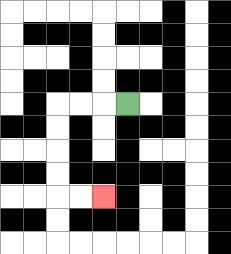{'start': '[5, 4]', 'end': '[4, 8]', 'path_directions': 'L,L,L,D,D,D,D,R,R', 'path_coordinates': '[[5, 4], [4, 4], [3, 4], [2, 4], [2, 5], [2, 6], [2, 7], [2, 8], [3, 8], [4, 8]]'}